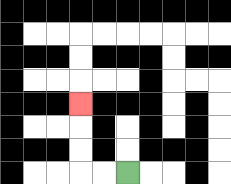{'start': '[5, 7]', 'end': '[3, 4]', 'path_directions': 'L,L,U,U,U', 'path_coordinates': '[[5, 7], [4, 7], [3, 7], [3, 6], [3, 5], [3, 4]]'}